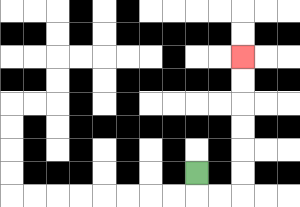{'start': '[8, 7]', 'end': '[10, 2]', 'path_directions': 'D,R,R,U,U,U,U,U,U', 'path_coordinates': '[[8, 7], [8, 8], [9, 8], [10, 8], [10, 7], [10, 6], [10, 5], [10, 4], [10, 3], [10, 2]]'}